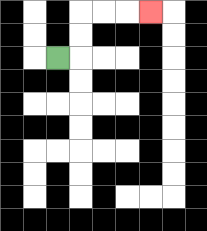{'start': '[2, 2]', 'end': '[6, 0]', 'path_directions': 'R,U,U,R,R,R', 'path_coordinates': '[[2, 2], [3, 2], [3, 1], [3, 0], [4, 0], [5, 0], [6, 0]]'}